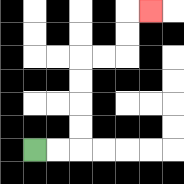{'start': '[1, 6]', 'end': '[6, 0]', 'path_directions': 'R,R,U,U,U,U,R,R,U,U,R', 'path_coordinates': '[[1, 6], [2, 6], [3, 6], [3, 5], [3, 4], [3, 3], [3, 2], [4, 2], [5, 2], [5, 1], [5, 0], [6, 0]]'}